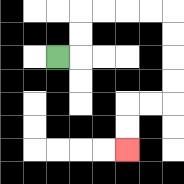{'start': '[2, 2]', 'end': '[5, 6]', 'path_directions': 'R,U,U,R,R,R,R,D,D,D,D,L,L,D,D', 'path_coordinates': '[[2, 2], [3, 2], [3, 1], [3, 0], [4, 0], [5, 0], [6, 0], [7, 0], [7, 1], [7, 2], [7, 3], [7, 4], [6, 4], [5, 4], [5, 5], [5, 6]]'}